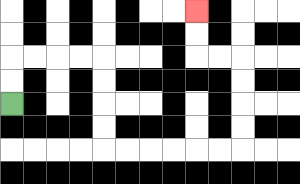{'start': '[0, 4]', 'end': '[8, 0]', 'path_directions': 'U,U,R,R,R,R,D,D,D,D,R,R,R,R,R,R,U,U,U,U,L,L,U,U', 'path_coordinates': '[[0, 4], [0, 3], [0, 2], [1, 2], [2, 2], [3, 2], [4, 2], [4, 3], [4, 4], [4, 5], [4, 6], [5, 6], [6, 6], [7, 6], [8, 6], [9, 6], [10, 6], [10, 5], [10, 4], [10, 3], [10, 2], [9, 2], [8, 2], [8, 1], [8, 0]]'}